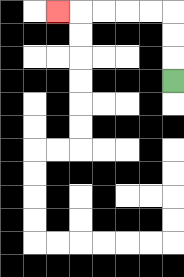{'start': '[7, 3]', 'end': '[2, 0]', 'path_directions': 'U,U,U,L,L,L,L,L', 'path_coordinates': '[[7, 3], [7, 2], [7, 1], [7, 0], [6, 0], [5, 0], [4, 0], [3, 0], [2, 0]]'}